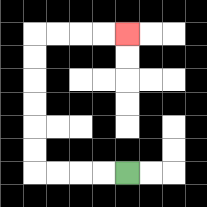{'start': '[5, 7]', 'end': '[5, 1]', 'path_directions': 'L,L,L,L,U,U,U,U,U,U,R,R,R,R', 'path_coordinates': '[[5, 7], [4, 7], [3, 7], [2, 7], [1, 7], [1, 6], [1, 5], [1, 4], [1, 3], [1, 2], [1, 1], [2, 1], [3, 1], [4, 1], [5, 1]]'}